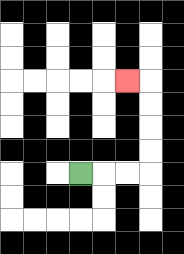{'start': '[3, 7]', 'end': '[5, 3]', 'path_directions': 'R,R,R,U,U,U,U,L', 'path_coordinates': '[[3, 7], [4, 7], [5, 7], [6, 7], [6, 6], [6, 5], [6, 4], [6, 3], [5, 3]]'}